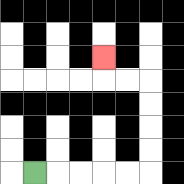{'start': '[1, 7]', 'end': '[4, 2]', 'path_directions': 'R,R,R,R,R,U,U,U,U,L,L,U', 'path_coordinates': '[[1, 7], [2, 7], [3, 7], [4, 7], [5, 7], [6, 7], [6, 6], [6, 5], [6, 4], [6, 3], [5, 3], [4, 3], [4, 2]]'}